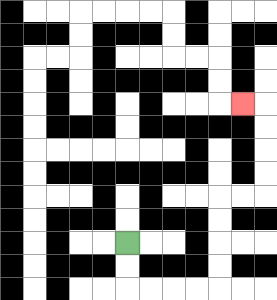{'start': '[5, 10]', 'end': '[10, 4]', 'path_directions': 'D,D,R,R,R,R,U,U,U,U,R,R,U,U,U,U,L', 'path_coordinates': '[[5, 10], [5, 11], [5, 12], [6, 12], [7, 12], [8, 12], [9, 12], [9, 11], [9, 10], [9, 9], [9, 8], [10, 8], [11, 8], [11, 7], [11, 6], [11, 5], [11, 4], [10, 4]]'}